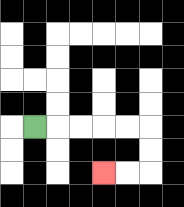{'start': '[1, 5]', 'end': '[4, 7]', 'path_directions': 'R,R,R,R,R,D,D,L,L', 'path_coordinates': '[[1, 5], [2, 5], [3, 5], [4, 5], [5, 5], [6, 5], [6, 6], [6, 7], [5, 7], [4, 7]]'}